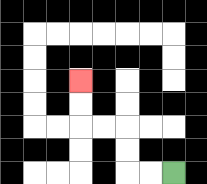{'start': '[7, 7]', 'end': '[3, 3]', 'path_directions': 'L,L,U,U,L,L,U,U', 'path_coordinates': '[[7, 7], [6, 7], [5, 7], [5, 6], [5, 5], [4, 5], [3, 5], [3, 4], [3, 3]]'}